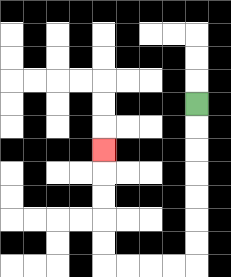{'start': '[8, 4]', 'end': '[4, 6]', 'path_directions': 'D,D,D,D,D,D,D,L,L,L,L,U,U,U,U,U', 'path_coordinates': '[[8, 4], [8, 5], [8, 6], [8, 7], [8, 8], [8, 9], [8, 10], [8, 11], [7, 11], [6, 11], [5, 11], [4, 11], [4, 10], [4, 9], [4, 8], [4, 7], [4, 6]]'}